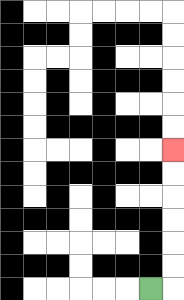{'start': '[6, 12]', 'end': '[7, 6]', 'path_directions': 'R,U,U,U,U,U,U', 'path_coordinates': '[[6, 12], [7, 12], [7, 11], [7, 10], [7, 9], [7, 8], [7, 7], [7, 6]]'}